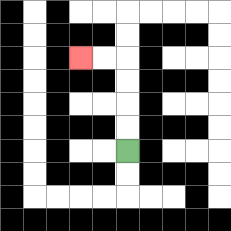{'start': '[5, 6]', 'end': '[3, 2]', 'path_directions': 'U,U,U,U,L,L', 'path_coordinates': '[[5, 6], [5, 5], [5, 4], [5, 3], [5, 2], [4, 2], [3, 2]]'}